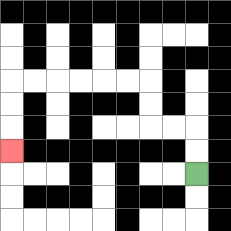{'start': '[8, 7]', 'end': '[0, 6]', 'path_directions': 'U,U,L,L,U,U,L,L,L,L,L,L,D,D,D', 'path_coordinates': '[[8, 7], [8, 6], [8, 5], [7, 5], [6, 5], [6, 4], [6, 3], [5, 3], [4, 3], [3, 3], [2, 3], [1, 3], [0, 3], [0, 4], [0, 5], [0, 6]]'}